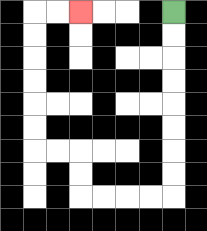{'start': '[7, 0]', 'end': '[3, 0]', 'path_directions': 'D,D,D,D,D,D,D,D,L,L,L,L,U,U,L,L,U,U,U,U,U,U,R,R', 'path_coordinates': '[[7, 0], [7, 1], [7, 2], [7, 3], [7, 4], [7, 5], [7, 6], [7, 7], [7, 8], [6, 8], [5, 8], [4, 8], [3, 8], [3, 7], [3, 6], [2, 6], [1, 6], [1, 5], [1, 4], [1, 3], [1, 2], [1, 1], [1, 0], [2, 0], [3, 0]]'}